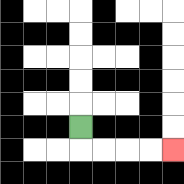{'start': '[3, 5]', 'end': '[7, 6]', 'path_directions': 'D,R,R,R,R', 'path_coordinates': '[[3, 5], [3, 6], [4, 6], [5, 6], [6, 6], [7, 6]]'}